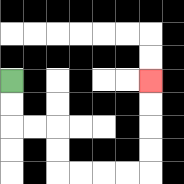{'start': '[0, 3]', 'end': '[6, 3]', 'path_directions': 'D,D,R,R,D,D,R,R,R,R,U,U,U,U', 'path_coordinates': '[[0, 3], [0, 4], [0, 5], [1, 5], [2, 5], [2, 6], [2, 7], [3, 7], [4, 7], [5, 7], [6, 7], [6, 6], [6, 5], [6, 4], [6, 3]]'}